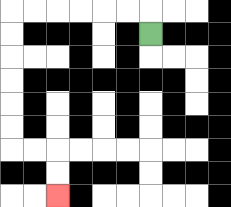{'start': '[6, 1]', 'end': '[2, 8]', 'path_directions': 'U,L,L,L,L,L,L,D,D,D,D,D,D,R,R,D,D', 'path_coordinates': '[[6, 1], [6, 0], [5, 0], [4, 0], [3, 0], [2, 0], [1, 0], [0, 0], [0, 1], [0, 2], [0, 3], [0, 4], [0, 5], [0, 6], [1, 6], [2, 6], [2, 7], [2, 8]]'}